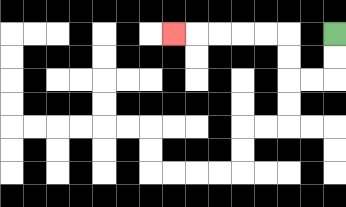{'start': '[14, 1]', 'end': '[7, 1]', 'path_directions': 'D,D,L,L,U,U,L,L,L,L,L', 'path_coordinates': '[[14, 1], [14, 2], [14, 3], [13, 3], [12, 3], [12, 2], [12, 1], [11, 1], [10, 1], [9, 1], [8, 1], [7, 1]]'}